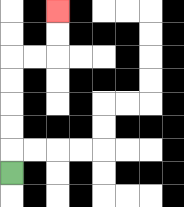{'start': '[0, 7]', 'end': '[2, 0]', 'path_directions': 'U,U,U,U,U,R,R,U,U', 'path_coordinates': '[[0, 7], [0, 6], [0, 5], [0, 4], [0, 3], [0, 2], [1, 2], [2, 2], [2, 1], [2, 0]]'}